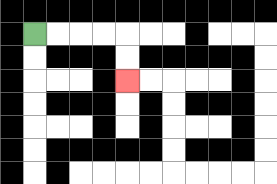{'start': '[1, 1]', 'end': '[5, 3]', 'path_directions': 'R,R,R,R,D,D', 'path_coordinates': '[[1, 1], [2, 1], [3, 1], [4, 1], [5, 1], [5, 2], [5, 3]]'}